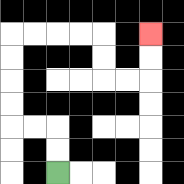{'start': '[2, 7]', 'end': '[6, 1]', 'path_directions': 'U,U,L,L,U,U,U,U,R,R,R,R,D,D,R,R,U,U', 'path_coordinates': '[[2, 7], [2, 6], [2, 5], [1, 5], [0, 5], [0, 4], [0, 3], [0, 2], [0, 1], [1, 1], [2, 1], [3, 1], [4, 1], [4, 2], [4, 3], [5, 3], [6, 3], [6, 2], [6, 1]]'}